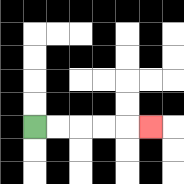{'start': '[1, 5]', 'end': '[6, 5]', 'path_directions': 'R,R,R,R,R', 'path_coordinates': '[[1, 5], [2, 5], [3, 5], [4, 5], [5, 5], [6, 5]]'}